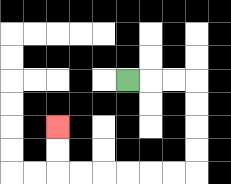{'start': '[5, 3]', 'end': '[2, 5]', 'path_directions': 'R,R,R,D,D,D,D,L,L,L,L,L,L,U,U', 'path_coordinates': '[[5, 3], [6, 3], [7, 3], [8, 3], [8, 4], [8, 5], [8, 6], [8, 7], [7, 7], [6, 7], [5, 7], [4, 7], [3, 7], [2, 7], [2, 6], [2, 5]]'}